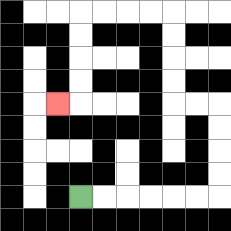{'start': '[3, 8]', 'end': '[2, 4]', 'path_directions': 'R,R,R,R,R,R,U,U,U,U,L,L,U,U,U,U,L,L,L,L,D,D,D,D,L', 'path_coordinates': '[[3, 8], [4, 8], [5, 8], [6, 8], [7, 8], [8, 8], [9, 8], [9, 7], [9, 6], [9, 5], [9, 4], [8, 4], [7, 4], [7, 3], [7, 2], [7, 1], [7, 0], [6, 0], [5, 0], [4, 0], [3, 0], [3, 1], [3, 2], [3, 3], [3, 4], [2, 4]]'}